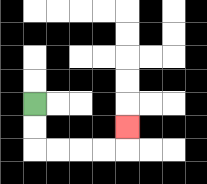{'start': '[1, 4]', 'end': '[5, 5]', 'path_directions': 'D,D,R,R,R,R,U', 'path_coordinates': '[[1, 4], [1, 5], [1, 6], [2, 6], [3, 6], [4, 6], [5, 6], [5, 5]]'}